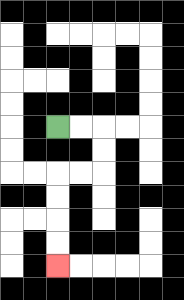{'start': '[2, 5]', 'end': '[2, 11]', 'path_directions': 'R,R,D,D,L,L,D,D,D,D', 'path_coordinates': '[[2, 5], [3, 5], [4, 5], [4, 6], [4, 7], [3, 7], [2, 7], [2, 8], [2, 9], [2, 10], [2, 11]]'}